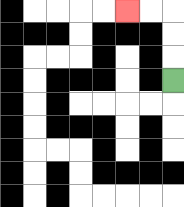{'start': '[7, 3]', 'end': '[5, 0]', 'path_directions': 'U,U,U,L,L', 'path_coordinates': '[[7, 3], [7, 2], [7, 1], [7, 0], [6, 0], [5, 0]]'}